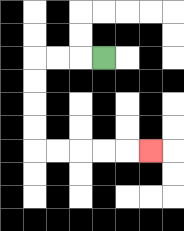{'start': '[4, 2]', 'end': '[6, 6]', 'path_directions': 'L,L,L,D,D,D,D,R,R,R,R,R', 'path_coordinates': '[[4, 2], [3, 2], [2, 2], [1, 2], [1, 3], [1, 4], [1, 5], [1, 6], [2, 6], [3, 6], [4, 6], [5, 6], [6, 6]]'}